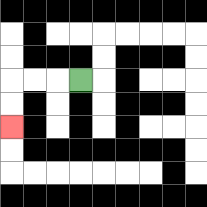{'start': '[3, 3]', 'end': '[0, 5]', 'path_directions': 'L,L,L,D,D', 'path_coordinates': '[[3, 3], [2, 3], [1, 3], [0, 3], [0, 4], [0, 5]]'}